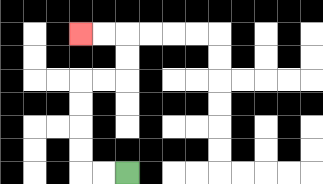{'start': '[5, 7]', 'end': '[3, 1]', 'path_directions': 'L,L,U,U,U,U,R,R,U,U,L,L', 'path_coordinates': '[[5, 7], [4, 7], [3, 7], [3, 6], [3, 5], [3, 4], [3, 3], [4, 3], [5, 3], [5, 2], [5, 1], [4, 1], [3, 1]]'}